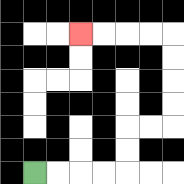{'start': '[1, 7]', 'end': '[3, 1]', 'path_directions': 'R,R,R,R,U,U,R,R,U,U,U,U,L,L,L,L', 'path_coordinates': '[[1, 7], [2, 7], [3, 7], [4, 7], [5, 7], [5, 6], [5, 5], [6, 5], [7, 5], [7, 4], [7, 3], [7, 2], [7, 1], [6, 1], [5, 1], [4, 1], [3, 1]]'}